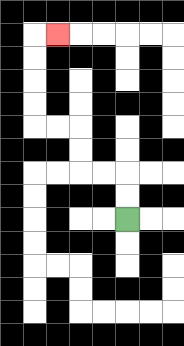{'start': '[5, 9]', 'end': '[2, 1]', 'path_directions': 'U,U,L,L,U,U,L,L,U,U,U,U,R', 'path_coordinates': '[[5, 9], [5, 8], [5, 7], [4, 7], [3, 7], [3, 6], [3, 5], [2, 5], [1, 5], [1, 4], [1, 3], [1, 2], [1, 1], [2, 1]]'}